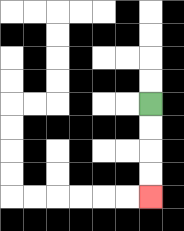{'start': '[6, 4]', 'end': '[6, 8]', 'path_directions': 'D,D,D,D', 'path_coordinates': '[[6, 4], [6, 5], [6, 6], [6, 7], [6, 8]]'}